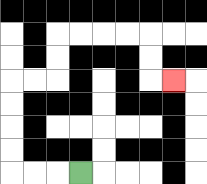{'start': '[3, 7]', 'end': '[7, 3]', 'path_directions': 'L,L,L,U,U,U,U,R,R,U,U,R,R,R,R,D,D,R', 'path_coordinates': '[[3, 7], [2, 7], [1, 7], [0, 7], [0, 6], [0, 5], [0, 4], [0, 3], [1, 3], [2, 3], [2, 2], [2, 1], [3, 1], [4, 1], [5, 1], [6, 1], [6, 2], [6, 3], [7, 3]]'}